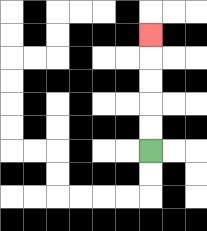{'start': '[6, 6]', 'end': '[6, 1]', 'path_directions': 'U,U,U,U,U', 'path_coordinates': '[[6, 6], [6, 5], [6, 4], [6, 3], [6, 2], [6, 1]]'}